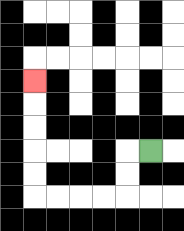{'start': '[6, 6]', 'end': '[1, 3]', 'path_directions': 'L,D,D,L,L,L,L,U,U,U,U,U', 'path_coordinates': '[[6, 6], [5, 6], [5, 7], [5, 8], [4, 8], [3, 8], [2, 8], [1, 8], [1, 7], [1, 6], [1, 5], [1, 4], [1, 3]]'}